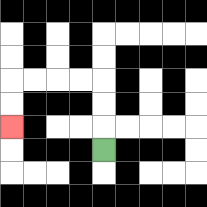{'start': '[4, 6]', 'end': '[0, 5]', 'path_directions': 'U,U,U,L,L,L,L,D,D', 'path_coordinates': '[[4, 6], [4, 5], [4, 4], [4, 3], [3, 3], [2, 3], [1, 3], [0, 3], [0, 4], [0, 5]]'}